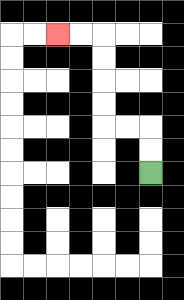{'start': '[6, 7]', 'end': '[2, 1]', 'path_directions': 'U,U,L,L,U,U,U,U,L,L', 'path_coordinates': '[[6, 7], [6, 6], [6, 5], [5, 5], [4, 5], [4, 4], [4, 3], [4, 2], [4, 1], [3, 1], [2, 1]]'}